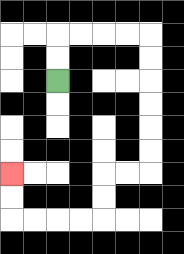{'start': '[2, 3]', 'end': '[0, 7]', 'path_directions': 'U,U,R,R,R,R,D,D,D,D,D,D,L,L,D,D,L,L,L,L,U,U', 'path_coordinates': '[[2, 3], [2, 2], [2, 1], [3, 1], [4, 1], [5, 1], [6, 1], [6, 2], [6, 3], [6, 4], [6, 5], [6, 6], [6, 7], [5, 7], [4, 7], [4, 8], [4, 9], [3, 9], [2, 9], [1, 9], [0, 9], [0, 8], [0, 7]]'}